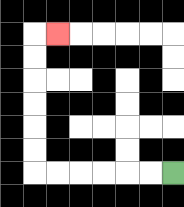{'start': '[7, 7]', 'end': '[2, 1]', 'path_directions': 'L,L,L,L,L,L,U,U,U,U,U,U,R', 'path_coordinates': '[[7, 7], [6, 7], [5, 7], [4, 7], [3, 7], [2, 7], [1, 7], [1, 6], [1, 5], [1, 4], [1, 3], [1, 2], [1, 1], [2, 1]]'}